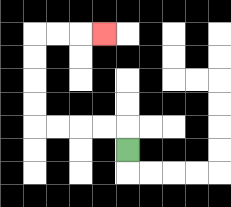{'start': '[5, 6]', 'end': '[4, 1]', 'path_directions': 'U,L,L,L,L,U,U,U,U,R,R,R', 'path_coordinates': '[[5, 6], [5, 5], [4, 5], [3, 5], [2, 5], [1, 5], [1, 4], [1, 3], [1, 2], [1, 1], [2, 1], [3, 1], [4, 1]]'}